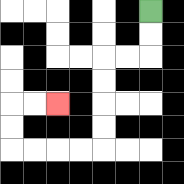{'start': '[6, 0]', 'end': '[2, 4]', 'path_directions': 'D,D,L,L,D,D,D,D,L,L,L,L,U,U,R,R', 'path_coordinates': '[[6, 0], [6, 1], [6, 2], [5, 2], [4, 2], [4, 3], [4, 4], [4, 5], [4, 6], [3, 6], [2, 6], [1, 6], [0, 6], [0, 5], [0, 4], [1, 4], [2, 4]]'}